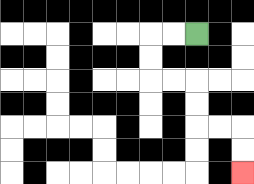{'start': '[8, 1]', 'end': '[10, 7]', 'path_directions': 'L,L,D,D,R,R,D,D,R,R,D,D', 'path_coordinates': '[[8, 1], [7, 1], [6, 1], [6, 2], [6, 3], [7, 3], [8, 3], [8, 4], [8, 5], [9, 5], [10, 5], [10, 6], [10, 7]]'}